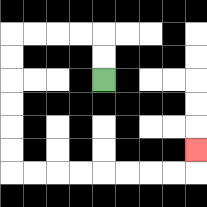{'start': '[4, 3]', 'end': '[8, 6]', 'path_directions': 'U,U,L,L,L,L,D,D,D,D,D,D,R,R,R,R,R,R,R,R,U', 'path_coordinates': '[[4, 3], [4, 2], [4, 1], [3, 1], [2, 1], [1, 1], [0, 1], [0, 2], [0, 3], [0, 4], [0, 5], [0, 6], [0, 7], [1, 7], [2, 7], [3, 7], [4, 7], [5, 7], [6, 7], [7, 7], [8, 7], [8, 6]]'}